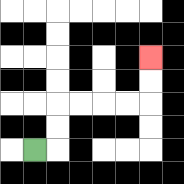{'start': '[1, 6]', 'end': '[6, 2]', 'path_directions': 'R,U,U,R,R,R,R,U,U', 'path_coordinates': '[[1, 6], [2, 6], [2, 5], [2, 4], [3, 4], [4, 4], [5, 4], [6, 4], [6, 3], [6, 2]]'}